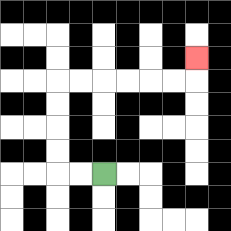{'start': '[4, 7]', 'end': '[8, 2]', 'path_directions': 'L,L,U,U,U,U,R,R,R,R,R,R,U', 'path_coordinates': '[[4, 7], [3, 7], [2, 7], [2, 6], [2, 5], [2, 4], [2, 3], [3, 3], [4, 3], [5, 3], [6, 3], [7, 3], [8, 3], [8, 2]]'}